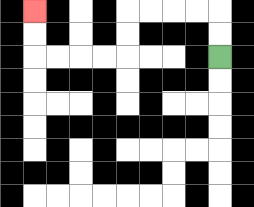{'start': '[9, 2]', 'end': '[1, 0]', 'path_directions': 'U,U,L,L,L,L,D,D,L,L,L,L,U,U', 'path_coordinates': '[[9, 2], [9, 1], [9, 0], [8, 0], [7, 0], [6, 0], [5, 0], [5, 1], [5, 2], [4, 2], [3, 2], [2, 2], [1, 2], [1, 1], [1, 0]]'}